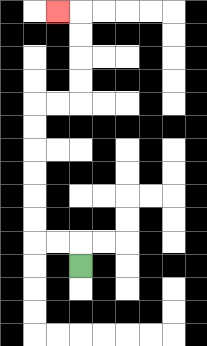{'start': '[3, 11]', 'end': '[2, 0]', 'path_directions': 'U,L,L,U,U,U,U,U,U,R,R,U,U,U,U,L', 'path_coordinates': '[[3, 11], [3, 10], [2, 10], [1, 10], [1, 9], [1, 8], [1, 7], [1, 6], [1, 5], [1, 4], [2, 4], [3, 4], [3, 3], [3, 2], [3, 1], [3, 0], [2, 0]]'}